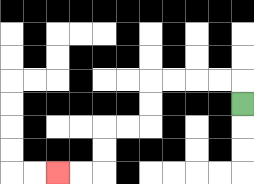{'start': '[10, 4]', 'end': '[2, 7]', 'path_directions': 'U,L,L,L,L,D,D,L,L,D,D,L,L', 'path_coordinates': '[[10, 4], [10, 3], [9, 3], [8, 3], [7, 3], [6, 3], [6, 4], [6, 5], [5, 5], [4, 5], [4, 6], [4, 7], [3, 7], [2, 7]]'}